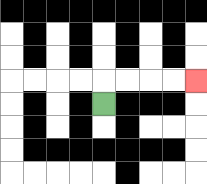{'start': '[4, 4]', 'end': '[8, 3]', 'path_directions': 'U,R,R,R,R', 'path_coordinates': '[[4, 4], [4, 3], [5, 3], [6, 3], [7, 3], [8, 3]]'}